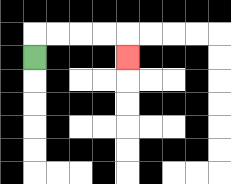{'start': '[1, 2]', 'end': '[5, 2]', 'path_directions': 'U,R,R,R,R,D', 'path_coordinates': '[[1, 2], [1, 1], [2, 1], [3, 1], [4, 1], [5, 1], [5, 2]]'}